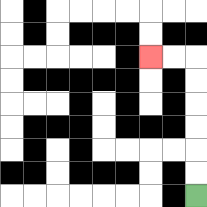{'start': '[8, 8]', 'end': '[6, 2]', 'path_directions': 'U,U,U,U,U,U,L,L', 'path_coordinates': '[[8, 8], [8, 7], [8, 6], [8, 5], [8, 4], [8, 3], [8, 2], [7, 2], [6, 2]]'}